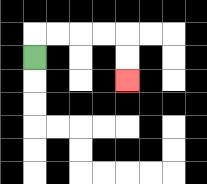{'start': '[1, 2]', 'end': '[5, 3]', 'path_directions': 'U,R,R,R,R,D,D', 'path_coordinates': '[[1, 2], [1, 1], [2, 1], [3, 1], [4, 1], [5, 1], [5, 2], [5, 3]]'}